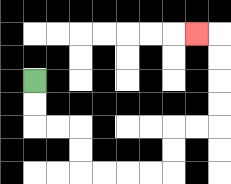{'start': '[1, 3]', 'end': '[8, 1]', 'path_directions': 'D,D,R,R,D,D,R,R,R,R,U,U,R,R,U,U,U,U,L', 'path_coordinates': '[[1, 3], [1, 4], [1, 5], [2, 5], [3, 5], [3, 6], [3, 7], [4, 7], [5, 7], [6, 7], [7, 7], [7, 6], [7, 5], [8, 5], [9, 5], [9, 4], [9, 3], [9, 2], [9, 1], [8, 1]]'}